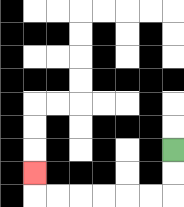{'start': '[7, 6]', 'end': '[1, 7]', 'path_directions': 'D,D,L,L,L,L,L,L,U', 'path_coordinates': '[[7, 6], [7, 7], [7, 8], [6, 8], [5, 8], [4, 8], [3, 8], [2, 8], [1, 8], [1, 7]]'}